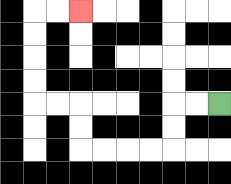{'start': '[9, 4]', 'end': '[3, 0]', 'path_directions': 'L,L,D,D,L,L,L,L,U,U,L,L,U,U,U,U,R,R', 'path_coordinates': '[[9, 4], [8, 4], [7, 4], [7, 5], [7, 6], [6, 6], [5, 6], [4, 6], [3, 6], [3, 5], [3, 4], [2, 4], [1, 4], [1, 3], [1, 2], [1, 1], [1, 0], [2, 0], [3, 0]]'}